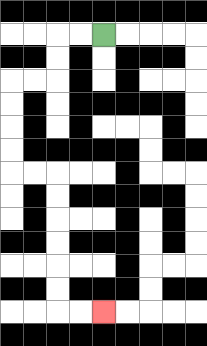{'start': '[4, 1]', 'end': '[4, 13]', 'path_directions': 'L,L,D,D,L,L,D,D,D,D,R,R,D,D,D,D,D,D,R,R', 'path_coordinates': '[[4, 1], [3, 1], [2, 1], [2, 2], [2, 3], [1, 3], [0, 3], [0, 4], [0, 5], [0, 6], [0, 7], [1, 7], [2, 7], [2, 8], [2, 9], [2, 10], [2, 11], [2, 12], [2, 13], [3, 13], [4, 13]]'}